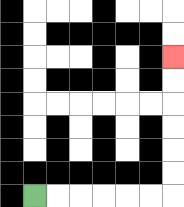{'start': '[1, 8]', 'end': '[7, 2]', 'path_directions': 'R,R,R,R,R,R,U,U,U,U,U,U', 'path_coordinates': '[[1, 8], [2, 8], [3, 8], [4, 8], [5, 8], [6, 8], [7, 8], [7, 7], [7, 6], [7, 5], [7, 4], [7, 3], [7, 2]]'}